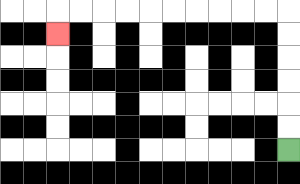{'start': '[12, 6]', 'end': '[2, 1]', 'path_directions': 'U,U,U,U,U,U,L,L,L,L,L,L,L,L,L,L,D', 'path_coordinates': '[[12, 6], [12, 5], [12, 4], [12, 3], [12, 2], [12, 1], [12, 0], [11, 0], [10, 0], [9, 0], [8, 0], [7, 0], [6, 0], [5, 0], [4, 0], [3, 0], [2, 0], [2, 1]]'}